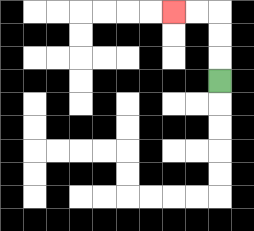{'start': '[9, 3]', 'end': '[7, 0]', 'path_directions': 'U,U,U,L,L', 'path_coordinates': '[[9, 3], [9, 2], [9, 1], [9, 0], [8, 0], [7, 0]]'}